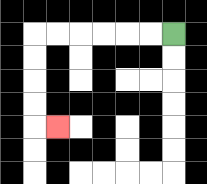{'start': '[7, 1]', 'end': '[2, 5]', 'path_directions': 'L,L,L,L,L,L,D,D,D,D,R', 'path_coordinates': '[[7, 1], [6, 1], [5, 1], [4, 1], [3, 1], [2, 1], [1, 1], [1, 2], [1, 3], [1, 4], [1, 5], [2, 5]]'}